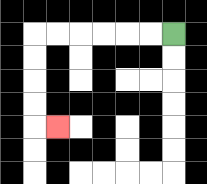{'start': '[7, 1]', 'end': '[2, 5]', 'path_directions': 'L,L,L,L,L,L,D,D,D,D,R', 'path_coordinates': '[[7, 1], [6, 1], [5, 1], [4, 1], [3, 1], [2, 1], [1, 1], [1, 2], [1, 3], [1, 4], [1, 5], [2, 5]]'}